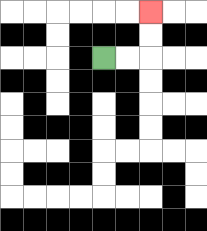{'start': '[4, 2]', 'end': '[6, 0]', 'path_directions': 'R,R,U,U', 'path_coordinates': '[[4, 2], [5, 2], [6, 2], [6, 1], [6, 0]]'}